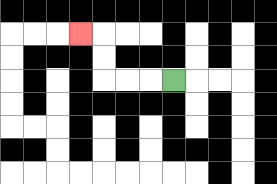{'start': '[7, 3]', 'end': '[3, 1]', 'path_directions': 'L,L,L,U,U,L', 'path_coordinates': '[[7, 3], [6, 3], [5, 3], [4, 3], [4, 2], [4, 1], [3, 1]]'}